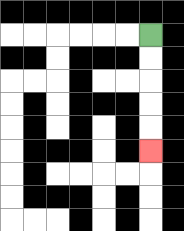{'start': '[6, 1]', 'end': '[6, 6]', 'path_directions': 'D,D,D,D,D', 'path_coordinates': '[[6, 1], [6, 2], [6, 3], [6, 4], [6, 5], [6, 6]]'}